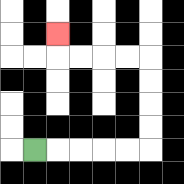{'start': '[1, 6]', 'end': '[2, 1]', 'path_directions': 'R,R,R,R,R,U,U,U,U,L,L,L,L,U', 'path_coordinates': '[[1, 6], [2, 6], [3, 6], [4, 6], [5, 6], [6, 6], [6, 5], [6, 4], [6, 3], [6, 2], [5, 2], [4, 2], [3, 2], [2, 2], [2, 1]]'}